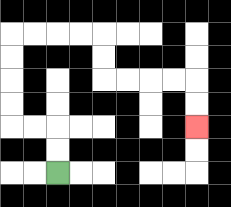{'start': '[2, 7]', 'end': '[8, 5]', 'path_directions': 'U,U,L,L,U,U,U,U,R,R,R,R,D,D,R,R,R,R,D,D', 'path_coordinates': '[[2, 7], [2, 6], [2, 5], [1, 5], [0, 5], [0, 4], [0, 3], [0, 2], [0, 1], [1, 1], [2, 1], [3, 1], [4, 1], [4, 2], [4, 3], [5, 3], [6, 3], [7, 3], [8, 3], [8, 4], [8, 5]]'}